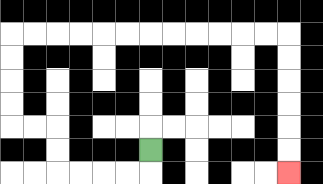{'start': '[6, 6]', 'end': '[12, 7]', 'path_directions': 'D,L,L,L,L,U,U,L,L,U,U,U,U,R,R,R,R,R,R,R,R,R,R,R,R,D,D,D,D,D,D', 'path_coordinates': '[[6, 6], [6, 7], [5, 7], [4, 7], [3, 7], [2, 7], [2, 6], [2, 5], [1, 5], [0, 5], [0, 4], [0, 3], [0, 2], [0, 1], [1, 1], [2, 1], [3, 1], [4, 1], [5, 1], [6, 1], [7, 1], [8, 1], [9, 1], [10, 1], [11, 1], [12, 1], [12, 2], [12, 3], [12, 4], [12, 5], [12, 6], [12, 7]]'}